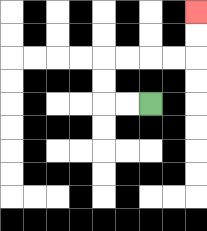{'start': '[6, 4]', 'end': '[8, 0]', 'path_directions': 'L,L,U,U,R,R,R,R,U,U', 'path_coordinates': '[[6, 4], [5, 4], [4, 4], [4, 3], [4, 2], [5, 2], [6, 2], [7, 2], [8, 2], [8, 1], [8, 0]]'}